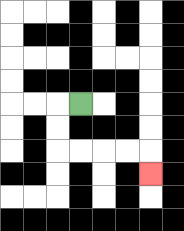{'start': '[3, 4]', 'end': '[6, 7]', 'path_directions': 'L,D,D,R,R,R,R,D', 'path_coordinates': '[[3, 4], [2, 4], [2, 5], [2, 6], [3, 6], [4, 6], [5, 6], [6, 6], [6, 7]]'}